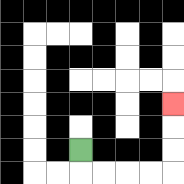{'start': '[3, 6]', 'end': '[7, 4]', 'path_directions': 'D,R,R,R,R,U,U,U', 'path_coordinates': '[[3, 6], [3, 7], [4, 7], [5, 7], [6, 7], [7, 7], [7, 6], [7, 5], [7, 4]]'}